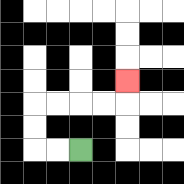{'start': '[3, 6]', 'end': '[5, 3]', 'path_directions': 'L,L,U,U,R,R,R,R,U', 'path_coordinates': '[[3, 6], [2, 6], [1, 6], [1, 5], [1, 4], [2, 4], [3, 4], [4, 4], [5, 4], [5, 3]]'}